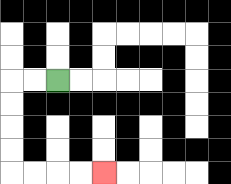{'start': '[2, 3]', 'end': '[4, 7]', 'path_directions': 'L,L,D,D,D,D,R,R,R,R', 'path_coordinates': '[[2, 3], [1, 3], [0, 3], [0, 4], [0, 5], [0, 6], [0, 7], [1, 7], [2, 7], [3, 7], [4, 7]]'}